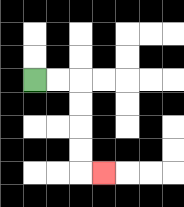{'start': '[1, 3]', 'end': '[4, 7]', 'path_directions': 'R,R,D,D,D,D,R', 'path_coordinates': '[[1, 3], [2, 3], [3, 3], [3, 4], [3, 5], [3, 6], [3, 7], [4, 7]]'}